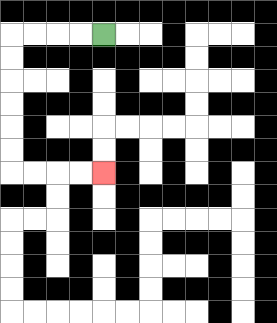{'start': '[4, 1]', 'end': '[4, 7]', 'path_directions': 'L,L,L,L,D,D,D,D,D,D,R,R,R,R', 'path_coordinates': '[[4, 1], [3, 1], [2, 1], [1, 1], [0, 1], [0, 2], [0, 3], [0, 4], [0, 5], [0, 6], [0, 7], [1, 7], [2, 7], [3, 7], [4, 7]]'}